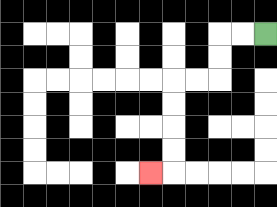{'start': '[11, 1]', 'end': '[6, 7]', 'path_directions': 'L,L,D,D,L,L,D,D,D,D,L', 'path_coordinates': '[[11, 1], [10, 1], [9, 1], [9, 2], [9, 3], [8, 3], [7, 3], [7, 4], [7, 5], [7, 6], [7, 7], [6, 7]]'}